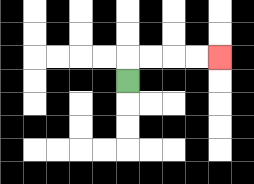{'start': '[5, 3]', 'end': '[9, 2]', 'path_directions': 'U,R,R,R,R', 'path_coordinates': '[[5, 3], [5, 2], [6, 2], [7, 2], [8, 2], [9, 2]]'}